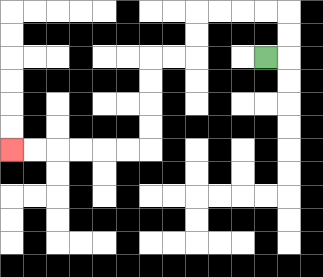{'start': '[11, 2]', 'end': '[0, 6]', 'path_directions': 'R,U,U,L,L,L,L,D,D,L,L,D,D,D,D,L,L,L,L,L,L', 'path_coordinates': '[[11, 2], [12, 2], [12, 1], [12, 0], [11, 0], [10, 0], [9, 0], [8, 0], [8, 1], [8, 2], [7, 2], [6, 2], [6, 3], [6, 4], [6, 5], [6, 6], [5, 6], [4, 6], [3, 6], [2, 6], [1, 6], [0, 6]]'}